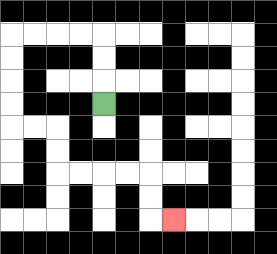{'start': '[4, 4]', 'end': '[7, 9]', 'path_directions': 'U,U,U,L,L,L,L,D,D,D,D,R,R,D,D,R,R,R,R,D,D,R', 'path_coordinates': '[[4, 4], [4, 3], [4, 2], [4, 1], [3, 1], [2, 1], [1, 1], [0, 1], [0, 2], [0, 3], [0, 4], [0, 5], [1, 5], [2, 5], [2, 6], [2, 7], [3, 7], [4, 7], [5, 7], [6, 7], [6, 8], [6, 9], [7, 9]]'}